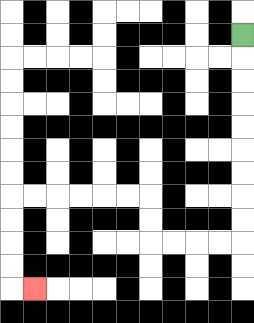{'start': '[10, 1]', 'end': '[1, 12]', 'path_directions': 'D,D,D,D,D,D,D,D,D,L,L,L,L,U,U,L,L,L,L,L,L,D,D,D,D,R', 'path_coordinates': '[[10, 1], [10, 2], [10, 3], [10, 4], [10, 5], [10, 6], [10, 7], [10, 8], [10, 9], [10, 10], [9, 10], [8, 10], [7, 10], [6, 10], [6, 9], [6, 8], [5, 8], [4, 8], [3, 8], [2, 8], [1, 8], [0, 8], [0, 9], [0, 10], [0, 11], [0, 12], [1, 12]]'}